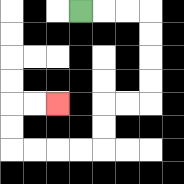{'start': '[3, 0]', 'end': '[2, 4]', 'path_directions': 'R,R,R,D,D,D,D,L,L,D,D,L,L,L,L,U,U,R,R', 'path_coordinates': '[[3, 0], [4, 0], [5, 0], [6, 0], [6, 1], [6, 2], [6, 3], [6, 4], [5, 4], [4, 4], [4, 5], [4, 6], [3, 6], [2, 6], [1, 6], [0, 6], [0, 5], [0, 4], [1, 4], [2, 4]]'}